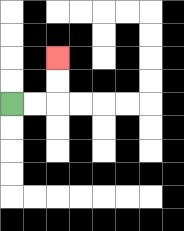{'start': '[0, 4]', 'end': '[2, 2]', 'path_directions': 'R,R,U,U', 'path_coordinates': '[[0, 4], [1, 4], [2, 4], [2, 3], [2, 2]]'}